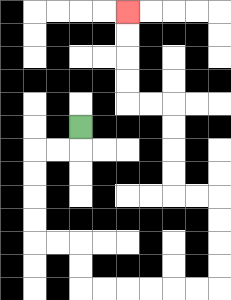{'start': '[3, 5]', 'end': '[5, 0]', 'path_directions': 'D,L,L,D,D,D,D,R,R,D,D,R,R,R,R,R,R,U,U,U,U,L,L,U,U,U,U,L,L,U,U,U,U', 'path_coordinates': '[[3, 5], [3, 6], [2, 6], [1, 6], [1, 7], [1, 8], [1, 9], [1, 10], [2, 10], [3, 10], [3, 11], [3, 12], [4, 12], [5, 12], [6, 12], [7, 12], [8, 12], [9, 12], [9, 11], [9, 10], [9, 9], [9, 8], [8, 8], [7, 8], [7, 7], [7, 6], [7, 5], [7, 4], [6, 4], [5, 4], [5, 3], [5, 2], [5, 1], [5, 0]]'}